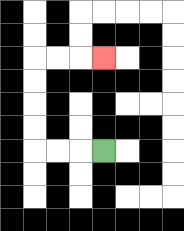{'start': '[4, 6]', 'end': '[4, 2]', 'path_directions': 'L,L,L,U,U,U,U,R,R,R', 'path_coordinates': '[[4, 6], [3, 6], [2, 6], [1, 6], [1, 5], [1, 4], [1, 3], [1, 2], [2, 2], [3, 2], [4, 2]]'}